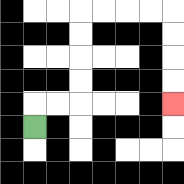{'start': '[1, 5]', 'end': '[7, 4]', 'path_directions': 'U,R,R,U,U,U,U,R,R,R,R,D,D,D,D', 'path_coordinates': '[[1, 5], [1, 4], [2, 4], [3, 4], [3, 3], [3, 2], [3, 1], [3, 0], [4, 0], [5, 0], [6, 0], [7, 0], [7, 1], [7, 2], [7, 3], [7, 4]]'}